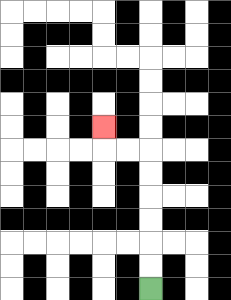{'start': '[6, 12]', 'end': '[4, 5]', 'path_directions': 'U,U,U,U,U,U,L,L,U', 'path_coordinates': '[[6, 12], [6, 11], [6, 10], [6, 9], [6, 8], [6, 7], [6, 6], [5, 6], [4, 6], [4, 5]]'}